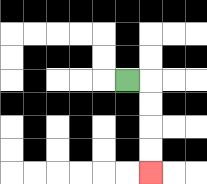{'start': '[5, 3]', 'end': '[6, 7]', 'path_directions': 'R,D,D,D,D', 'path_coordinates': '[[5, 3], [6, 3], [6, 4], [6, 5], [6, 6], [6, 7]]'}